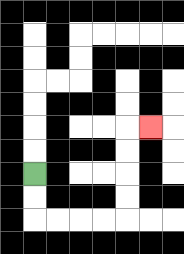{'start': '[1, 7]', 'end': '[6, 5]', 'path_directions': 'D,D,R,R,R,R,U,U,U,U,R', 'path_coordinates': '[[1, 7], [1, 8], [1, 9], [2, 9], [3, 9], [4, 9], [5, 9], [5, 8], [5, 7], [5, 6], [5, 5], [6, 5]]'}